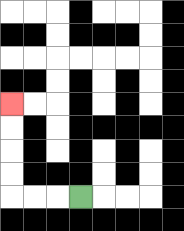{'start': '[3, 8]', 'end': '[0, 4]', 'path_directions': 'L,L,L,U,U,U,U', 'path_coordinates': '[[3, 8], [2, 8], [1, 8], [0, 8], [0, 7], [0, 6], [0, 5], [0, 4]]'}